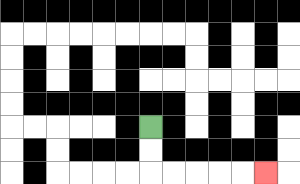{'start': '[6, 5]', 'end': '[11, 7]', 'path_directions': 'D,D,R,R,R,R,R', 'path_coordinates': '[[6, 5], [6, 6], [6, 7], [7, 7], [8, 7], [9, 7], [10, 7], [11, 7]]'}